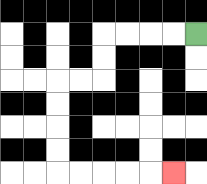{'start': '[8, 1]', 'end': '[7, 7]', 'path_directions': 'L,L,L,L,D,D,L,L,D,D,D,D,R,R,R,R,R', 'path_coordinates': '[[8, 1], [7, 1], [6, 1], [5, 1], [4, 1], [4, 2], [4, 3], [3, 3], [2, 3], [2, 4], [2, 5], [2, 6], [2, 7], [3, 7], [4, 7], [5, 7], [6, 7], [7, 7]]'}